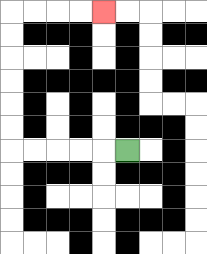{'start': '[5, 6]', 'end': '[4, 0]', 'path_directions': 'L,L,L,L,L,U,U,U,U,U,U,R,R,R,R', 'path_coordinates': '[[5, 6], [4, 6], [3, 6], [2, 6], [1, 6], [0, 6], [0, 5], [0, 4], [0, 3], [0, 2], [0, 1], [0, 0], [1, 0], [2, 0], [3, 0], [4, 0]]'}